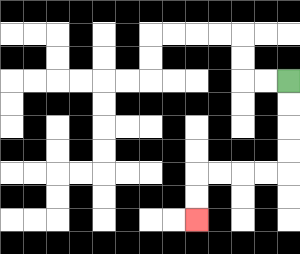{'start': '[12, 3]', 'end': '[8, 9]', 'path_directions': 'D,D,D,D,L,L,L,L,D,D', 'path_coordinates': '[[12, 3], [12, 4], [12, 5], [12, 6], [12, 7], [11, 7], [10, 7], [9, 7], [8, 7], [8, 8], [8, 9]]'}